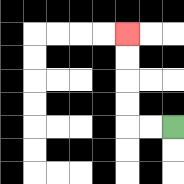{'start': '[7, 5]', 'end': '[5, 1]', 'path_directions': 'L,L,U,U,U,U', 'path_coordinates': '[[7, 5], [6, 5], [5, 5], [5, 4], [5, 3], [5, 2], [5, 1]]'}